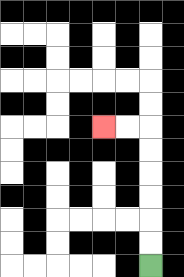{'start': '[6, 11]', 'end': '[4, 5]', 'path_directions': 'U,U,U,U,U,U,L,L', 'path_coordinates': '[[6, 11], [6, 10], [6, 9], [6, 8], [6, 7], [6, 6], [6, 5], [5, 5], [4, 5]]'}